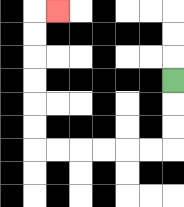{'start': '[7, 3]', 'end': '[2, 0]', 'path_directions': 'D,D,D,L,L,L,L,L,L,U,U,U,U,U,U,R', 'path_coordinates': '[[7, 3], [7, 4], [7, 5], [7, 6], [6, 6], [5, 6], [4, 6], [3, 6], [2, 6], [1, 6], [1, 5], [1, 4], [1, 3], [1, 2], [1, 1], [1, 0], [2, 0]]'}